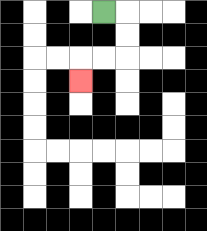{'start': '[4, 0]', 'end': '[3, 3]', 'path_directions': 'R,D,D,L,L,D', 'path_coordinates': '[[4, 0], [5, 0], [5, 1], [5, 2], [4, 2], [3, 2], [3, 3]]'}